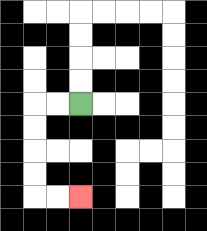{'start': '[3, 4]', 'end': '[3, 8]', 'path_directions': 'L,L,D,D,D,D,R,R', 'path_coordinates': '[[3, 4], [2, 4], [1, 4], [1, 5], [1, 6], [1, 7], [1, 8], [2, 8], [3, 8]]'}